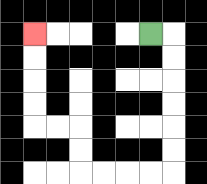{'start': '[6, 1]', 'end': '[1, 1]', 'path_directions': 'R,D,D,D,D,D,D,L,L,L,L,U,U,L,L,U,U,U,U', 'path_coordinates': '[[6, 1], [7, 1], [7, 2], [7, 3], [7, 4], [7, 5], [7, 6], [7, 7], [6, 7], [5, 7], [4, 7], [3, 7], [3, 6], [3, 5], [2, 5], [1, 5], [1, 4], [1, 3], [1, 2], [1, 1]]'}